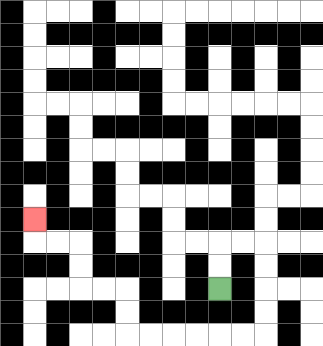{'start': '[9, 12]', 'end': '[1, 9]', 'path_directions': 'U,U,R,R,D,D,D,D,L,L,L,L,L,L,U,U,L,L,U,U,L,L,U', 'path_coordinates': '[[9, 12], [9, 11], [9, 10], [10, 10], [11, 10], [11, 11], [11, 12], [11, 13], [11, 14], [10, 14], [9, 14], [8, 14], [7, 14], [6, 14], [5, 14], [5, 13], [5, 12], [4, 12], [3, 12], [3, 11], [3, 10], [2, 10], [1, 10], [1, 9]]'}